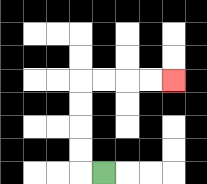{'start': '[4, 7]', 'end': '[7, 3]', 'path_directions': 'L,U,U,U,U,R,R,R,R', 'path_coordinates': '[[4, 7], [3, 7], [3, 6], [3, 5], [3, 4], [3, 3], [4, 3], [5, 3], [6, 3], [7, 3]]'}